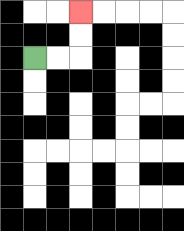{'start': '[1, 2]', 'end': '[3, 0]', 'path_directions': 'R,R,U,U', 'path_coordinates': '[[1, 2], [2, 2], [3, 2], [3, 1], [3, 0]]'}